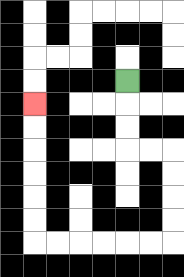{'start': '[5, 3]', 'end': '[1, 4]', 'path_directions': 'D,D,D,R,R,D,D,D,D,L,L,L,L,L,L,U,U,U,U,U,U', 'path_coordinates': '[[5, 3], [5, 4], [5, 5], [5, 6], [6, 6], [7, 6], [7, 7], [7, 8], [7, 9], [7, 10], [6, 10], [5, 10], [4, 10], [3, 10], [2, 10], [1, 10], [1, 9], [1, 8], [1, 7], [1, 6], [1, 5], [1, 4]]'}